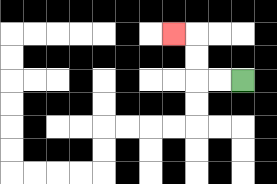{'start': '[10, 3]', 'end': '[7, 1]', 'path_directions': 'L,L,U,U,L', 'path_coordinates': '[[10, 3], [9, 3], [8, 3], [8, 2], [8, 1], [7, 1]]'}